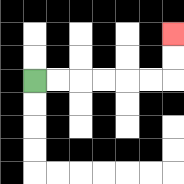{'start': '[1, 3]', 'end': '[7, 1]', 'path_directions': 'R,R,R,R,R,R,U,U', 'path_coordinates': '[[1, 3], [2, 3], [3, 3], [4, 3], [5, 3], [6, 3], [7, 3], [7, 2], [7, 1]]'}